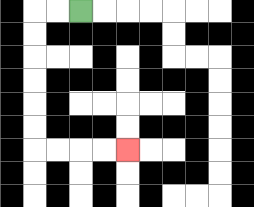{'start': '[3, 0]', 'end': '[5, 6]', 'path_directions': 'L,L,D,D,D,D,D,D,R,R,R,R', 'path_coordinates': '[[3, 0], [2, 0], [1, 0], [1, 1], [1, 2], [1, 3], [1, 4], [1, 5], [1, 6], [2, 6], [3, 6], [4, 6], [5, 6]]'}